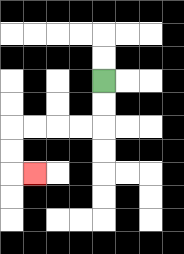{'start': '[4, 3]', 'end': '[1, 7]', 'path_directions': 'D,D,L,L,L,L,D,D,R', 'path_coordinates': '[[4, 3], [4, 4], [4, 5], [3, 5], [2, 5], [1, 5], [0, 5], [0, 6], [0, 7], [1, 7]]'}